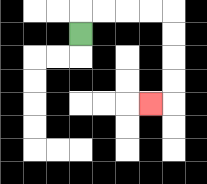{'start': '[3, 1]', 'end': '[6, 4]', 'path_directions': 'U,R,R,R,R,D,D,D,D,L', 'path_coordinates': '[[3, 1], [3, 0], [4, 0], [5, 0], [6, 0], [7, 0], [7, 1], [7, 2], [7, 3], [7, 4], [6, 4]]'}